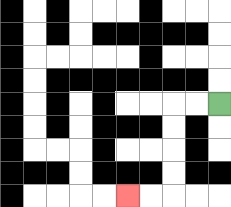{'start': '[9, 4]', 'end': '[5, 8]', 'path_directions': 'L,L,D,D,D,D,L,L', 'path_coordinates': '[[9, 4], [8, 4], [7, 4], [7, 5], [7, 6], [7, 7], [7, 8], [6, 8], [5, 8]]'}